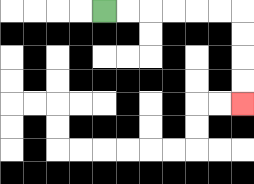{'start': '[4, 0]', 'end': '[10, 4]', 'path_directions': 'R,R,R,R,R,R,D,D,D,D', 'path_coordinates': '[[4, 0], [5, 0], [6, 0], [7, 0], [8, 0], [9, 0], [10, 0], [10, 1], [10, 2], [10, 3], [10, 4]]'}